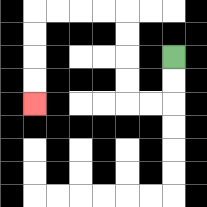{'start': '[7, 2]', 'end': '[1, 4]', 'path_directions': 'D,D,L,L,U,U,U,U,L,L,L,L,D,D,D,D', 'path_coordinates': '[[7, 2], [7, 3], [7, 4], [6, 4], [5, 4], [5, 3], [5, 2], [5, 1], [5, 0], [4, 0], [3, 0], [2, 0], [1, 0], [1, 1], [1, 2], [1, 3], [1, 4]]'}